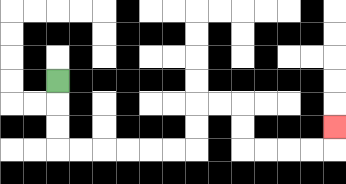{'start': '[2, 3]', 'end': '[14, 5]', 'path_directions': 'D,D,D,R,R,R,R,R,R,U,U,R,R,D,D,R,R,R,R,U', 'path_coordinates': '[[2, 3], [2, 4], [2, 5], [2, 6], [3, 6], [4, 6], [5, 6], [6, 6], [7, 6], [8, 6], [8, 5], [8, 4], [9, 4], [10, 4], [10, 5], [10, 6], [11, 6], [12, 6], [13, 6], [14, 6], [14, 5]]'}